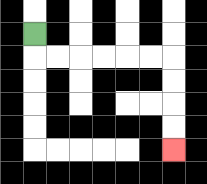{'start': '[1, 1]', 'end': '[7, 6]', 'path_directions': 'D,R,R,R,R,R,R,D,D,D,D', 'path_coordinates': '[[1, 1], [1, 2], [2, 2], [3, 2], [4, 2], [5, 2], [6, 2], [7, 2], [7, 3], [7, 4], [7, 5], [7, 6]]'}